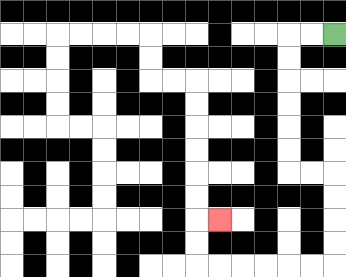{'start': '[14, 1]', 'end': '[9, 9]', 'path_directions': 'L,L,D,D,D,D,D,D,R,R,D,D,D,D,L,L,L,L,L,L,U,U,R', 'path_coordinates': '[[14, 1], [13, 1], [12, 1], [12, 2], [12, 3], [12, 4], [12, 5], [12, 6], [12, 7], [13, 7], [14, 7], [14, 8], [14, 9], [14, 10], [14, 11], [13, 11], [12, 11], [11, 11], [10, 11], [9, 11], [8, 11], [8, 10], [8, 9], [9, 9]]'}